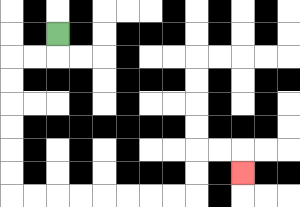{'start': '[2, 1]', 'end': '[10, 7]', 'path_directions': 'D,L,L,D,D,D,D,D,D,R,R,R,R,R,R,R,R,U,U,R,R,D', 'path_coordinates': '[[2, 1], [2, 2], [1, 2], [0, 2], [0, 3], [0, 4], [0, 5], [0, 6], [0, 7], [0, 8], [1, 8], [2, 8], [3, 8], [4, 8], [5, 8], [6, 8], [7, 8], [8, 8], [8, 7], [8, 6], [9, 6], [10, 6], [10, 7]]'}